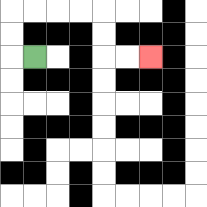{'start': '[1, 2]', 'end': '[6, 2]', 'path_directions': 'L,U,U,R,R,R,R,D,D,R,R', 'path_coordinates': '[[1, 2], [0, 2], [0, 1], [0, 0], [1, 0], [2, 0], [3, 0], [4, 0], [4, 1], [4, 2], [5, 2], [6, 2]]'}